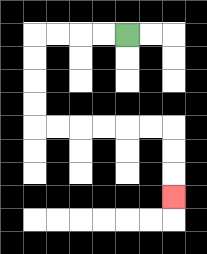{'start': '[5, 1]', 'end': '[7, 8]', 'path_directions': 'L,L,L,L,D,D,D,D,R,R,R,R,R,R,D,D,D', 'path_coordinates': '[[5, 1], [4, 1], [3, 1], [2, 1], [1, 1], [1, 2], [1, 3], [1, 4], [1, 5], [2, 5], [3, 5], [4, 5], [5, 5], [6, 5], [7, 5], [7, 6], [7, 7], [7, 8]]'}